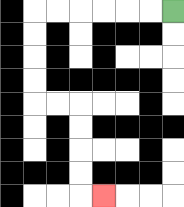{'start': '[7, 0]', 'end': '[4, 8]', 'path_directions': 'L,L,L,L,L,L,D,D,D,D,R,R,D,D,D,D,R', 'path_coordinates': '[[7, 0], [6, 0], [5, 0], [4, 0], [3, 0], [2, 0], [1, 0], [1, 1], [1, 2], [1, 3], [1, 4], [2, 4], [3, 4], [3, 5], [3, 6], [3, 7], [3, 8], [4, 8]]'}